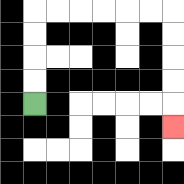{'start': '[1, 4]', 'end': '[7, 5]', 'path_directions': 'U,U,U,U,R,R,R,R,R,R,D,D,D,D,D', 'path_coordinates': '[[1, 4], [1, 3], [1, 2], [1, 1], [1, 0], [2, 0], [3, 0], [4, 0], [5, 0], [6, 0], [7, 0], [7, 1], [7, 2], [7, 3], [7, 4], [7, 5]]'}